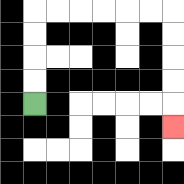{'start': '[1, 4]', 'end': '[7, 5]', 'path_directions': 'U,U,U,U,R,R,R,R,R,R,D,D,D,D,D', 'path_coordinates': '[[1, 4], [1, 3], [1, 2], [1, 1], [1, 0], [2, 0], [3, 0], [4, 0], [5, 0], [6, 0], [7, 0], [7, 1], [7, 2], [7, 3], [7, 4], [7, 5]]'}